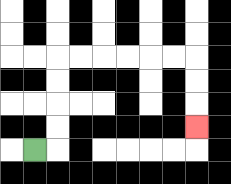{'start': '[1, 6]', 'end': '[8, 5]', 'path_directions': 'R,U,U,U,U,R,R,R,R,R,R,D,D,D', 'path_coordinates': '[[1, 6], [2, 6], [2, 5], [2, 4], [2, 3], [2, 2], [3, 2], [4, 2], [5, 2], [6, 2], [7, 2], [8, 2], [8, 3], [8, 4], [8, 5]]'}